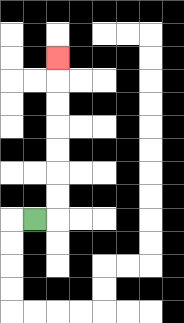{'start': '[1, 9]', 'end': '[2, 2]', 'path_directions': 'R,U,U,U,U,U,U,U', 'path_coordinates': '[[1, 9], [2, 9], [2, 8], [2, 7], [2, 6], [2, 5], [2, 4], [2, 3], [2, 2]]'}